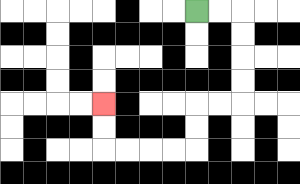{'start': '[8, 0]', 'end': '[4, 4]', 'path_directions': 'R,R,D,D,D,D,L,L,D,D,L,L,L,L,U,U', 'path_coordinates': '[[8, 0], [9, 0], [10, 0], [10, 1], [10, 2], [10, 3], [10, 4], [9, 4], [8, 4], [8, 5], [8, 6], [7, 6], [6, 6], [5, 6], [4, 6], [4, 5], [4, 4]]'}